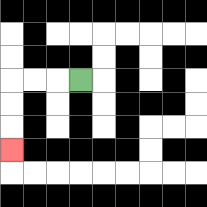{'start': '[3, 3]', 'end': '[0, 6]', 'path_directions': 'L,L,L,D,D,D', 'path_coordinates': '[[3, 3], [2, 3], [1, 3], [0, 3], [0, 4], [0, 5], [0, 6]]'}